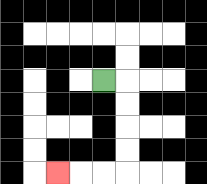{'start': '[4, 3]', 'end': '[2, 7]', 'path_directions': 'R,D,D,D,D,L,L,L', 'path_coordinates': '[[4, 3], [5, 3], [5, 4], [5, 5], [5, 6], [5, 7], [4, 7], [3, 7], [2, 7]]'}